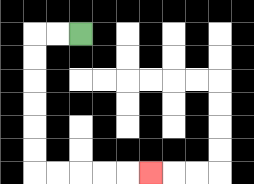{'start': '[3, 1]', 'end': '[6, 7]', 'path_directions': 'L,L,D,D,D,D,D,D,R,R,R,R,R', 'path_coordinates': '[[3, 1], [2, 1], [1, 1], [1, 2], [1, 3], [1, 4], [1, 5], [1, 6], [1, 7], [2, 7], [3, 7], [4, 7], [5, 7], [6, 7]]'}